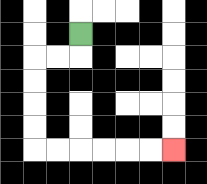{'start': '[3, 1]', 'end': '[7, 6]', 'path_directions': 'D,L,L,D,D,D,D,R,R,R,R,R,R', 'path_coordinates': '[[3, 1], [3, 2], [2, 2], [1, 2], [1, 3], [1, 4], [1, 5], [1, 6], [2, 6], [3, 6], [4, 6], [5, 6], [6, 6], [7, 6]]'}